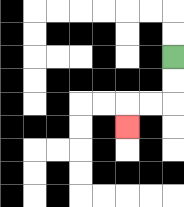{'start': '[7, 2]', 'end': '[5, 5]', 'path_directions': 'D,D,L,L,D', 'path_coordinates': '[[7, 2], [7, 3], [7, 4], [6, 4], [5, 4], [5, 5]]'}